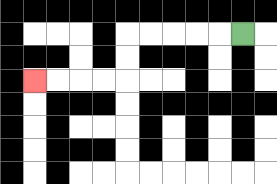{'start': '[10, 1]', 'end': '[1, 3]', 'path_directions': 'L,L,L,L,L,D,D,L,L,L,L', 'path_coordinates': '[[10, 1], [9, 1], [8, 1], [7, 1], [6, 1], [5, 1], [5, 2], [5, 3], [4, 3], [3, 3], [2, 3], [1, 3]]'}